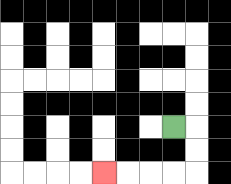{'start': '[7, 5]', 'end': '[4, 7]', 'path_directions': 'R,D,D,L,L,L,L', 'path_coordinates': '[[7, 5], [8, 5], [8, 6], [8, 7], [7, 7], [6, 7], [5, 7], [4, 7]]'}